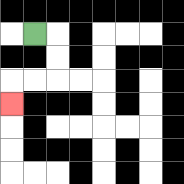{'start': '[1, 1]', 'end': '[0, 4]', 'path_directions': 'R,D,D,L,L,D', 'path_coordinates': '[[1, 1], [2, 1], [2, 2], [2, 3], [1, 3], [0, 3], [0, 4]]'}